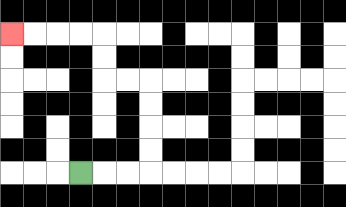{'start': '[3, 7]', 'end': '[0, 1]', 'path_directions': 'R,R,R,U,U,U,U,L,L,U,U,L,L,L,L', 'path_coordinates': '[[3, 7], [4, 7], [5, 7], [6, 7], [6, 6], [6, 5], [6, 4], [6, 3], [5, 3], [4, 3], [4, 2], [4, 1], [3, 1], [2, 1], [1, 1], [0, 1]]'}